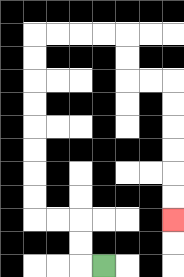{'start': '[4, 11]', 'end': '[7, 9]', 'path_directions': 'L,U,U,L,L,U,U,U,U,U,U,U,U,R,R,R,R,D,D,R,R,D,D,D,D,D,D', 'path_coordinates': '[[4, 11], [3, 11], [3, 10], [3, 9], [2, 9], [1, 9], [1, 8], [1, 7], [1, 6], [1, 5], [1, 4], [1, 3], [1, 2], [1, 1], [2, 1], [3, 1], [4, 1], [5, 1], [5, 2], [5, 3], [6, 3], [7, 3], [7, 4], [7, 5], [7, 6], [7, 7], [7, 8], [7, 9]]'}